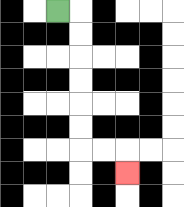{'start': '[2, 0]', 'end': '[5, 7]', 'path_directions': 'R,D,D,D,D,D,D,R,R,D', 'path_coordinates': '[[2, 0], [3, 0], [3, 1], [3, 2], [3, 3], [3, 4], [3, 5], [3, 6], [4, 6], [5, 6], [5, 7]]'}